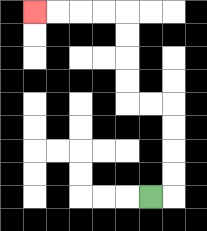{'start': '[6, 8]', 'end': '[1, 0]', 'path_directions': 'R,U,U,U,U,L,L,U,U,U,U,L,L,L,L', 'path_coordinates': '[[6, 8], [7, 8], [7, 7], [7, 6], [7, 5], [7, 4], [6, 4], [5, 4], [5, 3], [5, 2], [5, 1], [5, 0], [4, 0], [3, 0], [2, 0], [1, 0]]'}